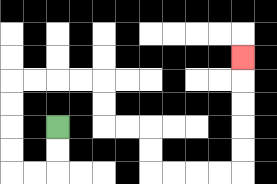{'start': '[2, 5]', 'end': '[10, 2]', 'path_directions': 'D,D,L,L,U,U,U,U,R,R,R,R,D,D,R,R,D,D,R,R,R,R,U,U,U,U,U', 'path_coordinates': '[[2, 5], [2, 6], [2, 7], [1, 7], [0, 7], [0, 6], [0, 5], [0, 4], [0, 3], [1, 3], [2, 3], [3, 3], [4, 3], [4, 4], [4, 5], [5, 5], [6, 5], [6, 6], [6, 7], [7, 7], [8, 7], [9, 7], [10, 7], [10, 6], [10, 5], [10, 4], [10, 3], [10, 2]]'}